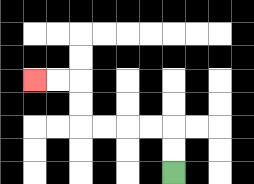{'start': '[7, 7]', 'end': '[1, 3]', 'path_directions': 'U,U,L,L,L,L,U,U,L,L', 'path_coordinates': '[[7, 7], [7, 6], [7, 5], [6, 5], [5, 5], [4, 5], [3, 5], [3, 4], [3, 3], [2, 3], [1, 3]]'}